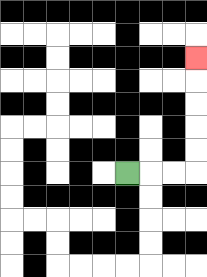{'start': '[5, 7]', 'end': '[8, 2]', 'path_directions': 'R,R,R,U,U,U,U,U', 'path_coordinates': '[[5, 7], [6, 7], [7, 7], [8, 7], [8, 6], [8, 5], [8, 4], [8, 3], [8, 2]]'}